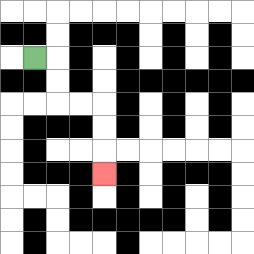{'start': '[1, 2]', 'end': '[4, 7]', 'path_directions': 'R,D,D,R,R,D,D,D', 'path_coordinates': '[[1, 2], [2, 2], [2, 3], [2, 4], [3, 4], [4, 4], [4, 5], [4, 6], [4, 7]]'}